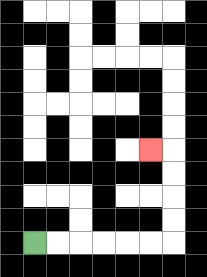{'start': '[1, 10]', 'end': '[6, 6]', 'path_directions': 'R,R,R,R,R,R,U,U,U,U,L', 'path_coordinates': '[[1, 10], [2, 10], [3, 10], [4, 10], [5, 10], [6, 10], [7, 10], [7, 9], [7, 8], [7, 7], [7, 6], [6, 6]]'}